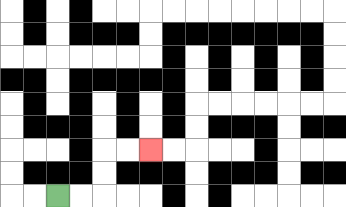{'start': '[2, 8]', 'end': '[6, 6]', 'path_directions': 'R,R,U,U,R,R', 'path_coordinates': '[[2, 8], [3, 8], [4, 8], [4, 7], [4, 6], [5, 6], [6, 6]]'}